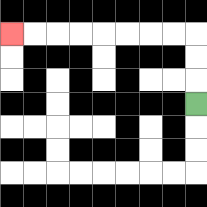{'start': '[8, 4]', 'end': '[0, 1]', 'path_directions': 'U,U,U,L,L,L,L,L,L,L,L', 'path_coordinates': '[[8, 4], [8, 3], [8, 2], [8, 1], [7, 1], [6, 1], [5, 1], [4, 1], [3, 1], [2, 1], [1, 1], [0, 1]]'}